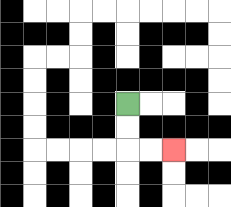{'start': '[5, 4]', 'end': '[7, 6]', 'path_directions': 'D,D,R,R', 'path_coordinates': '[[5, 4], [5, 5], [5, 6], [6, 6], [7, 6]]'}